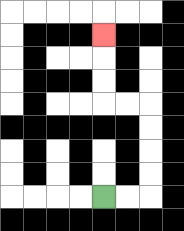{'start': '[4, 8]', 'end': '[4, 1]', 'path_directions': 'R,R,U,U,U,U,L,L,U,U,U', 'path_coordinates': '[[4, 8], [5, 8], [6, 8], [6, 7], [6, 6], [6, 5], [6, 4], [5, 4], [4, 4], [4, 3], [4, 2], [4, 1]]'}